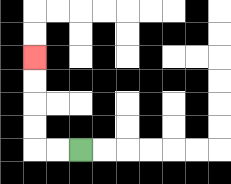{'start': '[3, 6]', 'end': '[1, 2]', 'path_directions': 'L,L,U,U,U,U', 'path_coordinates': '[[3, 6], [2, 6], [1, 6], [1, 5], [1, 4], [1, 3], [1, 2]]'}